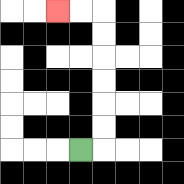{'start': '[3, 6]', 'end': '[2, 0]', 'path_directions': 'R,U,U,U,U,U,U,L,L', 'path_coordinates': '[[3, 6], [4, 6], [4, 5], [4, 4], [4, 3], [4, 2], [4, 1], [4, 0], [3, 0], [2, 0]]'}